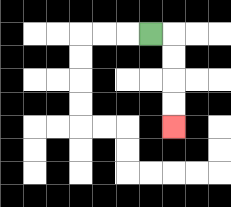{'start': '[6, 1]', 'end': '[7, 5]', 'path_directions': 'R,D,D,D,D', 'path_coordinates': '[[6, 1], [7, 1], [7, 2], [7, 3], [7, 4], [7, 5]]'}